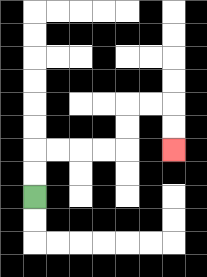{'start': '[1, 8]', 'end': '[7, 6]', 'path_directions': 'U,U,R,R,R,R,U,U,R,R,D,D', 'path_coordinates': '[[1, 8], [1, 7], [1, 6], [2, 6], [3, 6], [4, 6], [5, 6], [5, 5], [5, 4], [6, 4], [7, 4], [7, 5], [7, 6]]'}